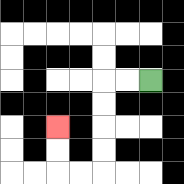{'start': '[6, 3]', 'end': '[2, 5]', 'path_directions': 'L,L,D,D,D,D,L,L,U,U', 'path_coordinates': '[[6, 3], [5, 3], [4, 3], [4, 4], [4, 5], [4, 6], [4, 7], [3, 7], [2, 7], [2, 6], [2, 5]]'}